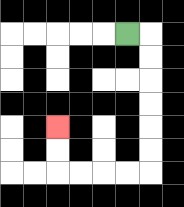{'start': '[5, 1]', 'end': '[2, 5]', 'path_directions': 'R,D,D,D,D,D,D,L,L,L,L,U,U', 'path_coordinates': '[[5, 1], [6, 1], [6, 2], [6, 3], [6, 4], [6, 5], [6, 6], [6, 7], [5, 7], [4, 7], [3, 7], [2, 7], [2, 6], [2, 5]]'}